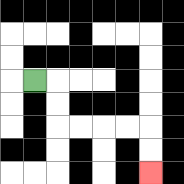{'start': '[1, 3]', 'end': '[6, 7]', 'path_directions': 'R,D,D,R,R,R,R,D,D', 'path_coordinates': '[[1, 3], [2, 3], [2, 4], [2, 5], [3, 5], [4, 5], [5, 5], [6, 5], [6, 6], [6, 7]]'}